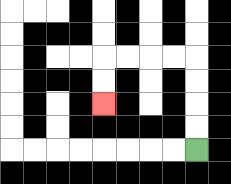{'start': '[8, 6]', 'end': '[4, 4]', 'path_directions': 'U,U,U,U,L,L,L,L,D,D', 'path_coordinates': '[[8, 6], [8, 5], [8, 4], [8, 3], [8, 2], [7, 2], [6, 2], [5, 2], [4, 2], [4, 3], [4, 4]]'}